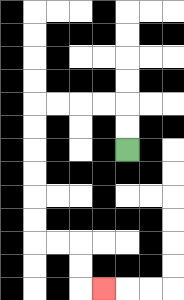{'start': '[5, 6]', 'end': '[4, 12]', 'path_directions': 'U,U,L,L,L,L,D,D,D,D,D,D,R,R,D,D,R', 'path_coordinates': '[[5, 6], [5, 5], [5, 4], [4, 4], [3, 4], [2, 4], [1, 4], [1, 5], [1, 6], [1, 7], [1, 8], [1, 9], [1, 10], [2, 10], [3, 10], [3, 11], [3, 12], [4, 12]]'}